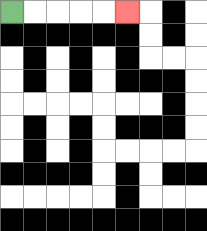{'start': '[0, 0]', 'end': '[5, 0]', 'path_directions': 'R,R,R,R,R', 'path_coordinates': '[[0, 0], [1, 0], [2, 0], [3, 0], [4, 0], [5, 0]]'}